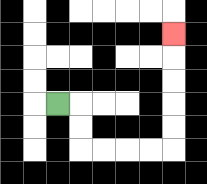{'start': '[2, 4]', 'end': '[7, 1]', 'path_directions': 'R,D,D,R,R,R,R,U,U,U,U,U', 'path_coordinates': '[[2, 4], [3, 4], [3, 5], [3, 6], [4, 6], [5, 6], [6, 6], [7, 6], [7, 5], [7, 4], [7, 3], [7, 2], [7, 1]]'}